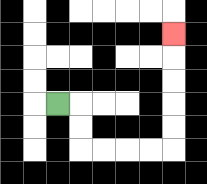{'start': '[2, 4]', 'end': '[7, 1]', 'path_directions': 'R,D,D,R,R,R,R,U,U,U,U,U', 'path_coordinates': '[[2, 4], [3, 4], [3, 5], [3, 6], [4, 6], [5, 6], [6, 6], [7, 6], [7, 5], [7, 4], [7, 3], [7, 2], [7, 1]]'}